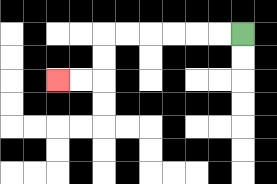{'start': '[10, 1]', 'end': '[2, 3]', 'path_directions': 'L,L,L,L,L,L,D,D,L,L', 'path_coordinates': '[[10, 1], [9, 1], [8, 1], [7, 1], [6, 1], [5, 1], [4, 1], [4, 2], [4, 3], [3, 3], [2, 3]]'}